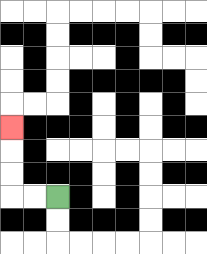{'start': '[2, 8]', 'end': '[0, 5]', 'path_directions': 'L,L,U,U,U', 'path_coordinates': '[[2, 8], [1, 8], [0, 8], [0, 7], [0, 6], [0, 5]]'}